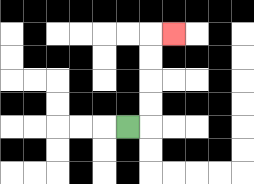{'start': '[5, 5]', 'end': '[7, 1]', 'path_directions': 'R,U,U,U,U,R', 'path_coordinates': '[[5, 5], [6, 5], [6, 4], [6, 3], [6, 2], [6, 1], [7, 1]]'}